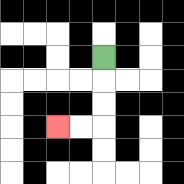{'start': '[4, 2]', 'end': '[2, 5]', 'path_directions': 'D,D,D,L,L', 'path_coordinates': '[[4, 2], [4, 3], [4, 4], [4, 5], [3, 5], [2, 5]]'}